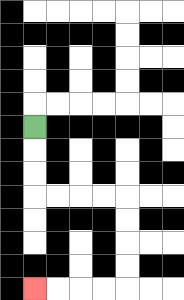{'start': '[1, 5]', 'end': '[1, 12]', 'path_directions': 'D,D,D,R,R,R,R,D,D,D,D,L,L,L,L', 'path_coordinates': '[[1, 5], [1, 6], [1, 7], [1, 8], [2, 8], [3, 8], [4, 8], [5, 8], [5, 9], [5, 10], [5, 11], [5, 12], [4, 12], [3, 12], [2, 12], [1, 12]]'}